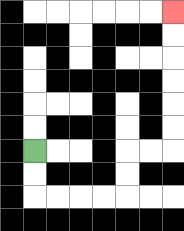{'start': '[1, 6]', 'end': '[7, 0]', 'path_directions': 'D,D,R,R,R,R,U,U,R,R,U,U,U,U,U,U', 'path_coordinates': '[[1, 6], [1, 7], [1, 8], [2, 8], [3, 8], [4, 8], [5, 8], [5, 7], [5, 6], [6, 6], [7, 6], [7, 5], [7, 4], [7, 3], [7, 2], [7, 1], [7, 0]]'}